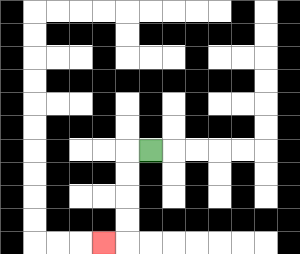{'start': '[6, 6]', 'end': '[4, 10]', 'path_directions': 'L,D,D,D,D,L', 'path_coordinates': '[[6, 6], [5, 6], [5, 7], [5, 8], [5, 9], [5, 10], [4, 10]]'}